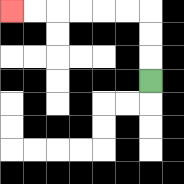{'start': '[6, 3]', 'end': '[0, 0]', 'path_directions': 'U,U,U,L,L,L,L,L,L', 'path_coordinates': '[[6, 3], [6, 2], [6, 1], [6, 0], [5, 0], [4, 0], [3, 0], [2, 0], [1, 0], [0, 0]]'}